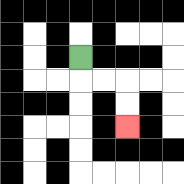{'start': '[3, 2]', 'end': '[5, 5]', 'path_directions': 'D,R,R,D,D', 'path_coordinates': '[[3, 2], [3, 3], [4, 3], [5, 3], [5, 4], [5, 5]]'}